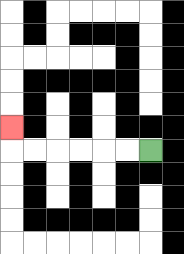{'start': '[6, 6]', 'end': '[0, 5]', 'path_directions': 'L,L,L,L,L,L,U', 'path_coordinates': '[[6, 6], [5, 6], [4, 6], [3, 6], [2, 6], [1, 6], [0, 6], [0, 5]]'}